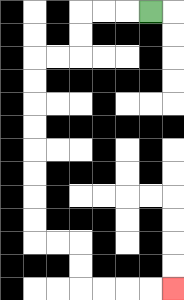{'start': '[6, 0]', 'end': '[7, 12]', 'path_directions': 'L,L,L,D,D,L,L,D,D,D,D,D,D,D,D,R,R,D,D,R,R,R,R', 'path_coordinates': '[[6, 0], [5, 0], [4, 0], [3, 0], [3, 1], [3, 2], [2, 2], [1, 2], [1, 3], [1, 4], [1, 5], [1, 6], [1, 7], [1, 8], [1, 9], [1, 10], [2, 10], [3, 10], [3, 11], [3, 12], [4, 12], [5, 12], [6, 12], [7, 12]]'}